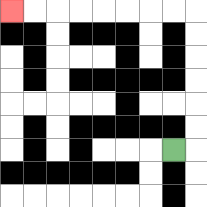{'start': '[7, 6]', 'end': '[0, 0]', 'path_directions': 'R,U,U,U,U,U,U,L,L,L,L,L,L,L,L', 'path_coordinates': '[[7, 6], [8, 6], [8, 5], [8, 4], [8, 3], [8, 2], [8, 1], [8, 0], [7, 0], [6, 0], [5, 0], [4, 0], [3, 0], [2, 0], [1, 0], [0, 0]]'}